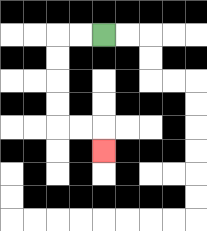{'start': '[4, 1]', 'end': '[4, 6]', 'path_directions': 'L,L,D,D,D,D,R,R,D', 'path_coordinates': '[[4, 1], [3, 1], [2, 1], [2, 2], [2, 3], [2, 4], [2, 5], [3, 5], [4, 5], [4, 6]]'}